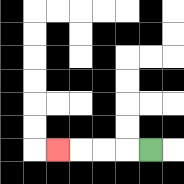{'start': '[6, 6]', 'end': '[2, 6]', 'path_directions': 'L,L,L,L', 'path_coordinates': '[[6, 6], [5, 6], [4, 6], [3, 6], [2, 6]]'}